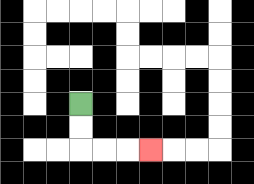{'start': '[3, 4]', 'end': '[6, 6]', 'path_directions': 'D,D,R,R,R', 'path_coordinates': '[[3, 4], [3, 5], [3, 6], [4, 6], [5, 6], [6, 6]]'}